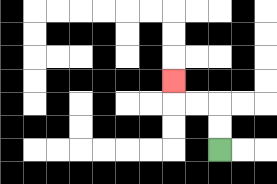{'start': '[9, 6]', 'end': '[7, 3]', 'path_directions': 'U,U,L,L,U', 'path_coordinates': '[[9, 6], [9, 5], [9, 4], [8, 4], [7, 4], [7, 3]]'}